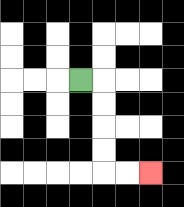{'start': '[3, 3]', 'end': '[6, 7]', 'path_directions': 'R,D,D,D,D,R,R', 'path_coordinates': '[[3, 3], [4, 3], [4, 4], [4, 5], [4, 6], [4, 7], [5, 7], [6, 7]]'}